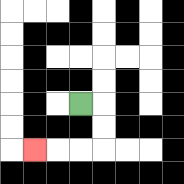{'start': '[3, 4]', 'end': '[1, 6]', 'path_directions': 'R,D,D,L,L,L', 'path_coordinates': '[[3, 4], [4, 4], [4, 5], [4, 6], [3, 6], [2, 6], [1, 6]]'}